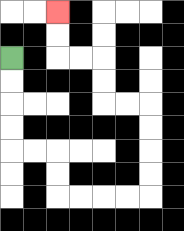{'start': '[0, 2]', 'end': '[2, 0]', 'path_directions': 'D,D,D,D,R,R,D,D,R,R,R,R,U,U,U,U,L,L,U,U,L,L,U,U', 'path_coordinates': '[[0, 2], [0, 3], [0, 4], [0, 5], [0, 6], [1, 6], [2, 6], [2, 7], [2, 8], [3, 8], [4, 8], [5, 8], [6, 8], [6, 7], [6, 6], [6, 5], [6, 4], [5, 4], [4, 4], [4, 3], [4, 2], [3, 2], [2, 2], [2, 1], [2, 0]]'}